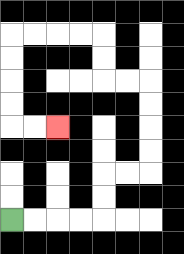{'start': '[0, 9]', 'end': '[2, 5]', 'path_directions': 'R,R,R,R,U,U,R,R,U,U,U,U,L,L,U,U,L,L,L,L,D,D,D,D,R,R', 'path_coordinates': '[[0, 9], [1, 9], [2, 9], [3, 9], [4, 9], [4, 8], [4, 7], [5, 7], [6, 7], [6, 6], [6, 5], [6, 4], [6, 3], [5, 3], [4, 3], [4, 2], [4, 1], [3, 1], [2, 1], [1, 1], [0, 1], [0, 2], [0, 3], [0, 4], [0, 5], [1, 5], [2, 5]]'}